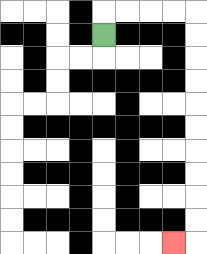{'start': '[4, 1]', 'end': '[7, 10]', 'path_directions': 'U,R,R,R,R,D,D,D,D,D,D,D,D,D,D,L', 'path_coordinates': '[[4, 1], [4, 0], [5, 0], [6, 0], [7, 0], [8, 0], [8, 1], [8, 2], [8, 3], [8, 4], [8, 5], [8, 6], [8, 7], [8, 8], [8, 9], [8, 10], [7, 10]]'}